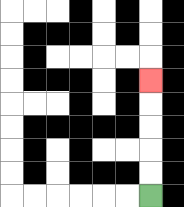{'start': '[6, 8]', 'end': '[6, 3]', 'path_directions': 'U,U,U,U,U', 'path_coordinates': '[[6, 8], [6, 7], [6, 6], [6, 5], [6, 4], [6, 3]]'}